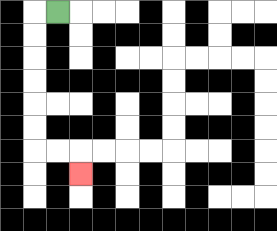{'start': '[2, 0]', 'end': '[3, 7]', 'path_directions': 'L,D,D,D,D,D,D,R,R,D', 'path_coordinates': '[[2, 0], [1, 0], [1, 1], [1, 2], [1, 3], [1, 4], [1, 5], [1, 6], [2, 6], [3, 6], [3, 7]]'}